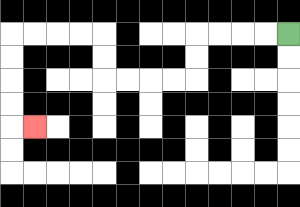{'start': '[12, 1]', 'end': '[1, 5]', 'path_directions': 'L,L,L,L,D,D,L,L,L,L,U,U,L,L,L,L,D,D,D,D,R', 'path_coordinates': '[[12, 1], [11, 1], [10, 1], [9, 1], [8, 1], [8, 2], [8, 3], [7, 3], [6, 3], [5, 3], [4, 3], [4, 2], [4, 1], [3, 1], [2, 1], [1, 1], [0, 1], [0, 2], [0, 3], [0, 4], [0, 5], [1, 5]]'}